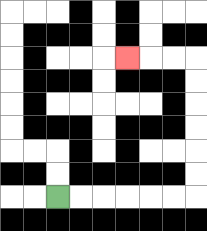{'start': '[2, 8]', 'end': '[5, 2]', 'path_directions': 'R,R,R,R,R,R,U,U,U,U,U,U,L,L,L', 'path_coordinates': '[[2, 8], [3, 8], [4, 8], [5, 8], [6, 8], [7, 8], [8, 8], [8, 7], [8, 6], [8, 5], [8, 4], [8, 3], [8, 2], [7, 2], [6, 2], [5, 2]]'}